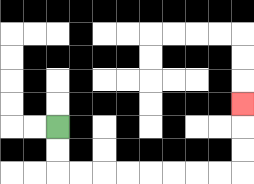{'start': '[2, 5]', 'end': '[10, 4]', 'path_directions': 'D,D,R,R,R,R,R,R,R,R,U,U,U', 'path_coordinates': '[[2, 5], [2, 6], [2, 7], [3, 7], [4, 7], [5, 7], [6, 7], [7, 7], [8, 7], [9, 7], [10, 7], [10, 6], [10, 5], [10, 4]]'}